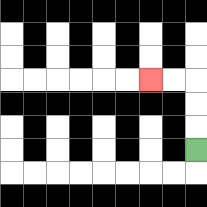{'start': '[8, 6]', 'end': '[6, 3]', 'path_directions': 'U,U,U,L,L', 'path_coordinates': '[[8, 6], [8, 5], [8, 4], [8, 3], [7, 3], [6, 3]]'}